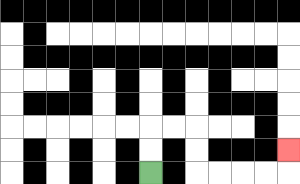{'start': '[6, 7]', 'end': '[12, 6]', 'path_directions': 'U,U,R,R,D,D,R,R,R,R,U', 'path_coordinates': '[[6, 7], [6, 6], [6, 5], [7, 5], [8, 5], [8, 6], [8, 7], [9, 7], [10, 7], [11, 7], [12, 7], [12, 6]]'}